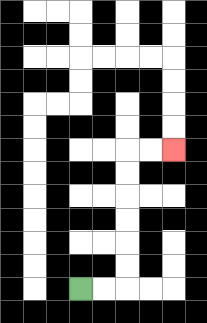{'start': '[3, 12]', 'end': '[7, 6]', 'path_directions': 'R,R,U,U,U,U,U,U,R,R', 'path_coordinates': '[[3, 12], [4, 12], [5, 12], [5, 11], [5, 10], [5, 9], [5, 8], [5, 7], [5, 6], [6, 6], [7, 6]]'}